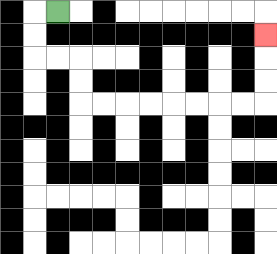{'start': '[2, 0]', 'end': '[11, 1]', 'path_directions': 'L,D,D,R,R,D,D,R,R,R,R,R,R,R,R,U,U,U', 'path_coordinates': '[[2, 0], [1, 0], [1, 1], [1, 2], [2, 2], [3, 2], [3, 3], [3, 4], [4, 4], [5, 4], [6, 4], [7, 4], [8, 4], [9, 4], [10, 4], [11, 4], [11, 3], [11, 2], [11, 1]]'}